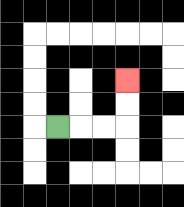{'start': '[2, 5]', 'end': '[5, 3]', 'path_directions': 'R,R,R,U,U', 'path_coordinates': '[[2, 5], [3, 5], [4, 5], [5, 5], [5, 4], [5, 3]]'}